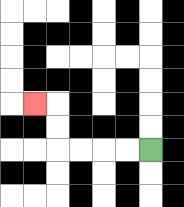{'start': '[6, 6]', 'end': '[1, 4]', 'path_directions': 'L,L,L,L,U,U,L', 'path_coordinates': '[[6, 6], [5, 6], [4, 6], [3, 6], [2, 6], [2, 5], [2, 4], [1, 4]]'}